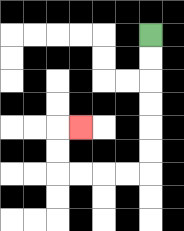{'start': '[6, 1]', 'end': '[3, 5]', 'path_directions': 'D,D,D,D,D,D,L,L,L,L,U,U,R', 'path_coordinates': '[[6, 1], [6, 2], [6, 3], [6, 4], [6, 5], [6, 6], [6, 7], [5, 7], [4, 7], [3, 7], [2, 7], [2, 6], [2, 5], [3, 5]]'}